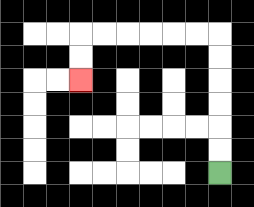{'start': '[9, 7]', 'end': '[3, 3]', 'path_directions': 'U,U,U,U,U,U,L,L,L,L,L,L,D,D', 'path_coordinates': '[[9, 7], [9, 6], [9, 5], [9, 4], [9, 3], [9, 2], [9, 1], [8, 1], [7, 1], [6, 1], [5, 1], [4, 1], [3, 1], [3, 2], [3, 3]]'}